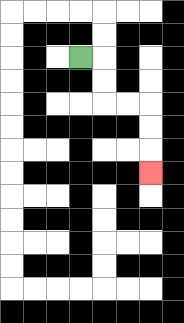{'start': '[3, 2]', 'end': '[6, 7]', 'path_directions': 'R,D,D,R,R,D,D,D', 'path_coordinates': '[[3, 2], [4, 2], [4, 3], [4, 4], [5, 4], [6, 4], [6, 5], [6, 6], [6, 7]]'}